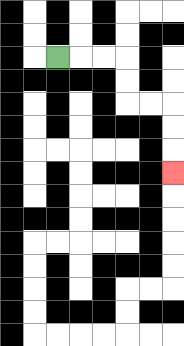{'start': '[2, 2]', 'end': '[7, 7]', 'path_directions': 'R,R,R,D,D,R,R,D,D,D', 'path_coordinates': '[[2, 2], [3, 2], [4, 2], [5, 2], [5, 3], [5, 4], [6, 4], [7, 4], [7, 5], [7, 6], [7, 7]]'}